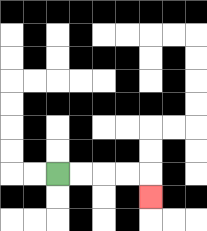{'start': '[2, 7]', 'end': '[6, 8]', 'path_directions': 'R,R,R,R,D', 'path_coordinates': '[[2, 7], [3, 7], [4, 7], [5, 7], [6, 7], [6, 8]]'}